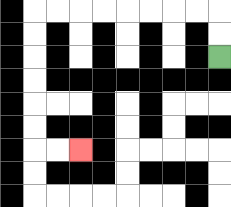{'start': '[9, 2]', 'end': '[3, 6]', 'path_directions': 'U,U,L,L,L,L,L,L,L,L,D,D,D,D,D,D,R,R', 'path_coordinates': '[[9, 2], [9, 1], [9, 0], [8, 0], [7, 0], [6, 0], [5, 0], [4, 0], [3, 0], [2, 0], [1, 0], [1, 1], [1, 2], [1, 3], [1, 4], [1, 5], [1, 6], [2, 6], [3, 6]]'}